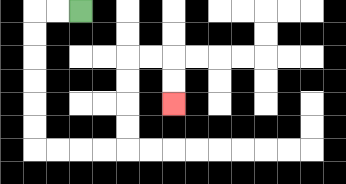{'start': '[3, 0]', 'end': '[7, 4]', 'path_directions': 'L,L,D,D,D,D,D,D,R,R,R,R,U,U,U,U,R,R,D,D', 'path_coordinates': '[[3, 0], [2, 0], [1, 0], [1, 1], [1, 2], [1, 3], [1, 4], [1, 5], [1, 6], [2, 6], [3, 6], [4, 6], [5, 6], [5, 5], [5, 4], [5, 3], [5, 2], [6, 2], [7, 2], [7, 3], [7, 4]]'}